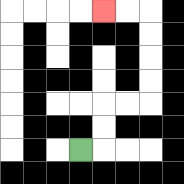{'start': '[3, 6]', 'end': '[4, 0]', 'path_directions': 'R,U,U,R,R,U,U,U,U,L,L', 'path_coordinates': '[[3, 6], [4, 6], [4, 5], [4, 4], [5, 4], [6, 4], [6, 3], [6, 2], [6, 1], [6, 0], [5, 0], [4, 0]]'}